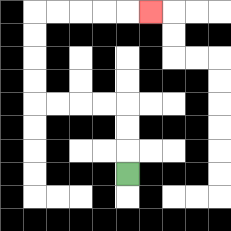{'start': '[5, 7]', 'end': '[6, 0]', 'path_directions': 'U,U,U,L,L,L,L,U,U,U,U,R,R,R,R,R', 'path_coordinates': '[[5, 7], [5, 6], [5, 5], [5, 4], [4, 4], [3, 4], [2, 4], [1, 4], [1, 3], [1, 2], [1, 1], [1, 0], [2, 0], [3, 0], [4, 0], [5, 0], [6, 0]]'}